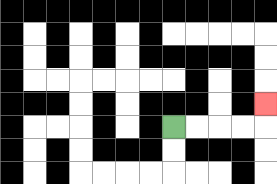{'start': '[7, 5]', 'end': '[11, 4]', 'path_directions': 'R,R,R,R,U', 'path_coordinates': '[[7, 5], [8, 5], [9, 5], [10, 5], [11, 5], [11, 4]]'}